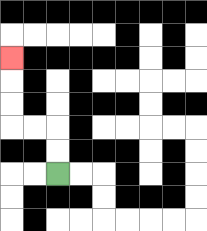{'start': '[2, 7]', 'end': '[0, 2]', 'path_directions': 'U,U,L,L,U,U,U', 'path_coordinates': '[[2, 7], [2, 6], [2, 5], [1, 5], [0, 5], [0, 4], [0, 3], [0, 2]]'}